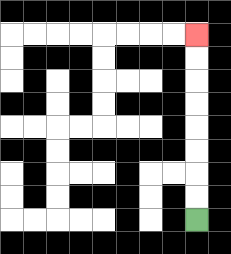{'start': '[8, 9]', 'end': '[8, 1]', 'path_directions': 'U,U,U,U,U,U,U,U', 'path_coordinates': '[[8, 9], [8, 8], [8, 7], [8, 6], [8, 5], [8, 4], [8, 3], [8, 2], [8, 1]]'}